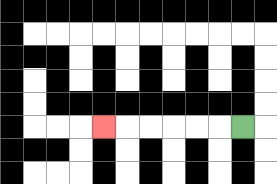{'start': '[10, 5]', 'end': '[4, 5]', 'path_directions': 'L,L,L,L,L,L', 'path_coordinates': '[[10, 5], [9, 5], [8, 5], [7, 5], [6, 5], [5, 5], [4, 5]]'}